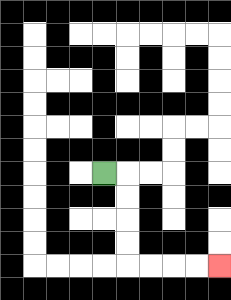{'start': '[4, 7]', 'end': '[9, 11]', 'path_directions': 'R,D,D,D,D,R,R,R,R', 'path_coordinates': '[[4, 7], [5, 7], [5, 8], [5, 9], [5, 10], [5, 11], [6, 11], [7, 11], [8, 11], [9, 11]]'}